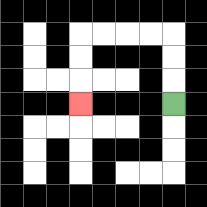{'start': '[7, 4]', 'end': '[3, 4]', 'path_directions': 'U,U,U,L,L,L,L,D,D,D', 'path_coordinates': '[[7, 4], [7, 3], [7, 2], [7, 1], [6, 1], [5, 1], [4, 1], [3, 1], [3, 2], [3, 3], [3, 4]]'}